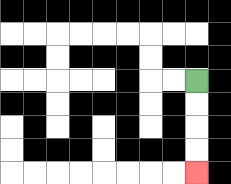{'start': '[8, 3]', 'end': '[8, 7]', 'path_directions': 'D,D,D,D', 'path_coordinates': '[[8, 3], [8, 4], [8, 5], [8, 6], [8, 7]]'}